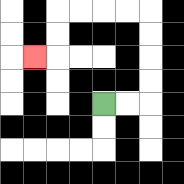{'start': '[4, 4]', 'end': '[1, 2]', 'path_directions': 'R,R,U,U,U,U,L,L,L,L,D,D,L', 'path_coordinates': '[[4, 4], [5, 4], [6, 4], [6, 3], [6, 2], [6, 1], [6, 0], [5, 0], [4, 0], [3, 0], [2, 0], [2, 1], [2, 2], [1, 2]]'}